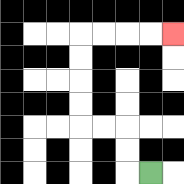{'start': '[6, 7]', 'end': '[7, 1]', 'path_directions': 'L,U,U,L,L,U,U,U,U,R,R,R,R', 'path_coordinates': '[[6, 7], [5, 7], [5, 6], [5, 5], [4, 5], [3, 5], [3, 4], [3, 3], [3, 2], [3, 1], [4, 1], [5, 1], [6, 1], [7, 1]]'}